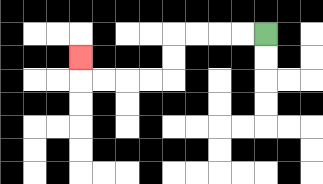{'start': '[11, 1]', 'end': '[3, 2]', 'path_directions': 'L,L,L,L,D,D,L,L,L,L,U', 'path_coordinates': '[[11, 1], [10, 1], [9, 1], [8, 1], [7, 1], [7, 2], [7, 3], [6, 3], [5, 3], [4, 3], [3, 3], [3, 2]]'}